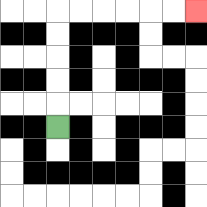{'start': '[2, 5]', 'end': '[8, 0]', 'path_directions': 'U,U,U,U,U,R,R,R,R,R,R', 'path_coordinates': '[[2, 5], [2, 4], [2, 3], [2, 2], [2, 1], [2, 0], [3, 0], [4, 0], [5, 0], [6, 0], [7, 0], [8, 0]]'}